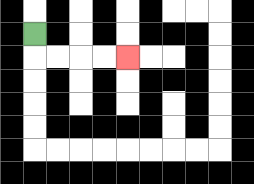{'start': '[1, 1]', 'end': '[5, 2]', 'path_directions': 'D,R,R,R,R', 'path_coordinates': '[[1, 1], [1, 2], [2, 2], [3, 2], [4, 2], [5, 2]]'}